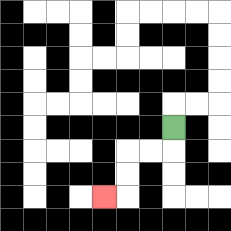{'start': '[7, 5]', 'end': '[4, 8]', 'path_directions': 'D,L,L,D,D,L', 'path_coordinates': '[[7, 5], [7, 6], [6, 6], [5, 6], [5, 7], [5, 8], [4, 8]]'}